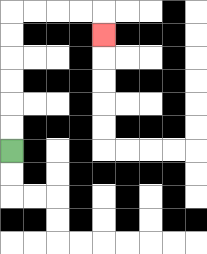{'start': '[0, 6]', 'end': '[4, 1]', 'path_directions': 'U,U,U,U,U,U,R,R,R,R,D', 'path_coordinates': '[[0, 6], [0, 5], [0, 4], [0, 3], [0, 2], [0, 1], [0, 0], [1, 0], [2, 0], [3, 0], [4, 0], [4, 1]]'}